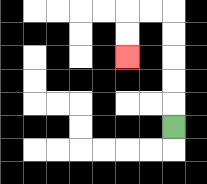{'start': '[7, 5]', 'end': '[5, 2]', 'path_directions': 'U,U,U,U,U,L,L,D,D', 'path_coordinates': '[[7, 5], [7, 4], [7, 3], [7, 2], [7, 1], [7, 0], [6, 0], [5, 0], [5, 1], [5, 2]]'}